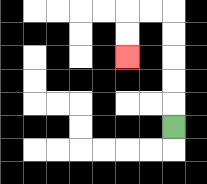{'start': '[7, 5]', 'end': '[5, 2]', 'path_directions': 'U,U,U,U,U,L,L,D,D', 'path_coordinates': '[[7, 5], [7, 4], [7, 3], [7, 2], [7, 1], [7, 0], [6, 0], [5, 0], [5, 1], [5, 2]]'}